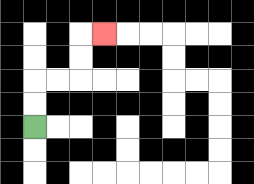{'start': '[1, 5]', 'end': '[4, 1]', 'path_directions': 'U,U,R,R,U,U,R', 'path_coordinates': '[[1, 5], [1, 4], [1, 3], [2, 3], [3, 3], [3, 2], [3, 1], [4, 1]]'}